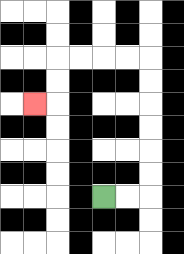{'start': '[4, 8]', 'end': '[1, 4]', 'path_directions': 'R,R,U,U,U,U,U,U,L,L,L,L,D,D,L', 'path_coordinates': '[[4, 8], [5, 8], [6, 8], [6, 7], [6, 6], [6, 5], [6, 4], [6, 3], [6, 2], [5, 2], [4, 2], [3, 2], [2, 2], [2, 3], [2, 4], [1, 4]]'}